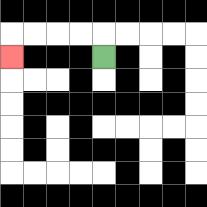{'start': '[4, 2]', 'end': '[0, 2]', 'path_directions': 'U,L,L,L,L,D', 'path_coordinates': '[[4, 2], [4, 1], [3, 1], [2, 1], [1, 1], [0, 1], [0, 2]]'}